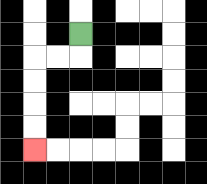{'start': '[3, 1]', 'end': '[1, 6]', 'path_directions': 'D,L,L,D,D,D,D', 'path_coordinates': '[[3, 1], [3, 2], [2, 2], [1, 2], [1, 3], [1, 4], [1, 5], [1, 6]]'}